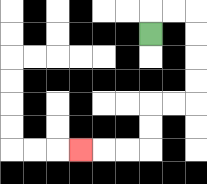{'start': '[6, 1]', 'end': '[3, 6]', 'path_directions': 'U,R,R,D,D,D,D,L,L,D,D,L,L,L', 'path_coordinates': '[[6, 1], [6, 0], [7, 0], [8, 0], [8, 1], [8, 2], [8, 3], [8, 4], [7, 4], [6, 4], [6, 5], [6, 6], [5, 6], [4, 6], [3, 6]]'}